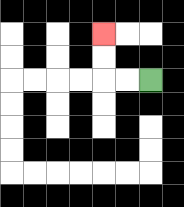{'start': '[6, 3]', 'end': '[4, 1]', 'path_directions': 'L,L,U,U', 'path_coordinates': '[[6, 3], [5, 3], [4, 3], [4, 2], [4, 1]]'}